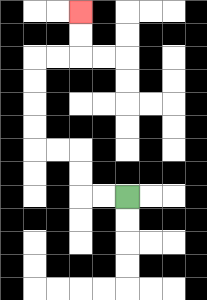{'start': '[5, 8]', 'end': '[3, 0]', 'path_directions': 'L,L,U,U,L,L,U,U,U,U,R,R,U,U', 'path_coordinates': '[[5, 8], [4, 8], [3, 8], [3, 7], [3, 6], [2, 6], [1, 6], [1, 5], [1, 4], [1, 3], [1, 2], [2, 2], [3, 2], [3, 1], [3, 0]]'}